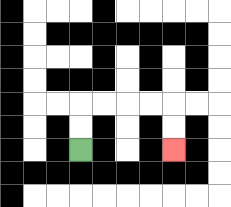{'start': '[3, 6]', 'end': '[7, 6]', 'path_directions': 'U,U,R,R,R,R,D,D', 'path_coordinates': '[[3, 6], [3, 5], [3, 4], [4, 4], [5, 4], [6, 4], [7, 4], [7, 5], [7, 6]]'}